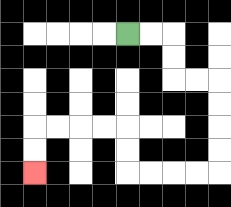{'start': '[5, 1]', 'end': '[1, 7]', 'path_directions': 'R,R,D,D,R,R,D,D,D,D,L,L,L,L,U,U,L,L,L,L,D,D', 'path_coordinates': '[[5, 1], [6, 1], [7, 1], [7, 2], [7, 3], [8, 3], [9, 3], [9, 4], [9, 5], [9, 6], [9, 7], [8, 7], [7, 7], [6, 7], [5, 7], [5, 6], [5, 5], [4, 5], [3, 5], [2, 5], [1, 5], [1, 6], [1, 7]]'}